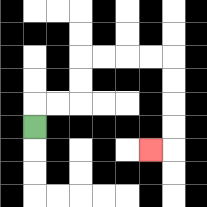{'start': '[1, 5]', 'end': '[6, 6]', 'path_directions': 'U,R,R,U,U,R,R,R,R,D,D,D,D,L', 'path_coordinates': '[[1, 5], [1, 4], [2, 4], [3, 4], [3, 3], [3, 2], [4, 2], [5, 2], [6, 2], [7, 2], [7, 3], [7, 4], [7, 5], [7, 6], [6, 6]]'}